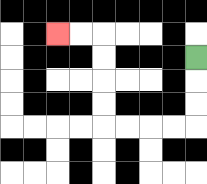{'start': '[8, 2]', 'end': '[2, 1]', 'path_directions': 'D,D,D,L,L,L,L,U,U,U,U,L,L', 'path_coordinates': '[[8, 2], [8, 3], [8, 4], [8, 5], [7, 5], [6, 5], [5, 5], [4, 5], [4, 4], [4, 3], [4, 2], [4, 1], [3, 1], [2, 1]]'}